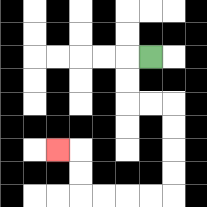{'start': '[6, 2]', 'end': '[2, 6]', 'path_directions': 'L,D,D,R,R,D,D,D,D,L,L,L,L,U,U,L', 'path_coordinates': '[[6, 2], [5, 2], [5, 3], [5, 4], [6, 4], [7, 4], [7, 5], [7, 6], [7, 7], [7, 8], [6, 8], [5, 8], [4, 8], [3, 8], [3, 7], [3, 6], [2, 6]]'}